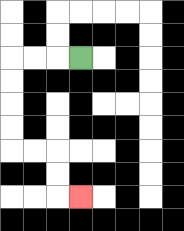{'start': '[3, 2]', 'end': '[3, 8]', 'path_directions': 'L,L,L,D,D,D,D,R,R,D,D,R', 'path_coordinates': '[[3, 2], [2, 2], [1, 2], [0, 2], [0, 3], [0, 4], [0, 5], [0, 6], [1, 6], [2, 6], [2, 7], [2, 8], [3, 8]]'}